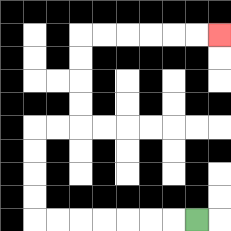{'start': '[8, 9]', 'end': '[9, 1]', 'path_directions': 'L,L,L,L,L,L,L,U,U,U,U,R,R,U,U,U,U,R,R,R,R,R,R', 'path_coordinates': '[[8, 9], [7, 9], [6, 9], [5, 9], [4, 9], [3, 9], [2, 9], [1, 9], [1, 8], [1, 7], [1, 6], [1, 5], [2, 5], [3, 5], [3, 4], [3, 3], [3, 2], [3, 1], [4, 1], [5, 1], [6, 1], [7, 1], [8, 1], [9, 1]]'}